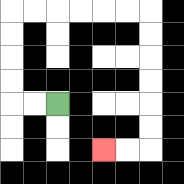{'start': '[2, 4]', 'end': '[4, 6]', 'path_directions': 'L,L,U,U,U,U,R,R,R,R,R,R,D,D,D,D,D,D,L,L', 'path_coordinates': '[[2, 4], [1, 4], [0, 4], [0, 3], [0, 2], [0, 1], [0, 0], [1, 0], [2, 0], [3, 0], [4, 0], [5, 0], [6, 0], [6, 1], [6, 2], [6, 3], [6, 4], [6, 5], [6, 6], [5, 6], [4, 6]]'}